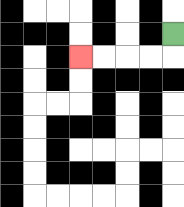{'start': '[7, 1]', 'end': '[3, 2]', 'path_directions': 'D,L,L,L,L', 'path_coordinates': '[[7, 1], [7, 2], [6, 2], [5, 2], [4, 2], [3, 2]]'}